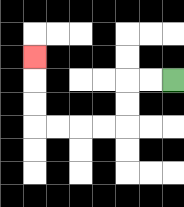{'start': '[7, 3]', 'end': '[1, 2]', 'path_directions': 'L,L,D,D,L,L,L,L,U,U,U', 'path_coordinates': '[[7, 3], [6, 3], [5, 3], [5, 4], [5, 5], [4, 5], [3, 5], [2, 5], [1, 5], [1, 4], [1, 3], [1, 2]]'}